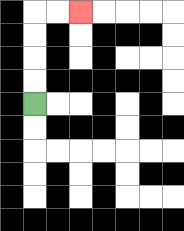{'start': '[1, 4]', 'end': '[3, 0]', 'path_directions': 'U,U,U,U,R,R', 'path_coordinates': '[[1, 4], [1, 3], [1, 2], [1, 1], [1, 0], [2, 0], [3, 0]]'}